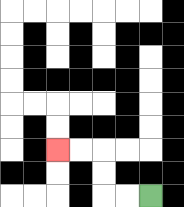{'start': '[6, 8]', 'end': '[2, 6]', 'path_directions': 'L,L,U,U,L,L', 'path_coordinates': '[[6, 8], [5, 8], [4, 8], [4, 7], [4, 6], [3, 6], [2, 6]]'}